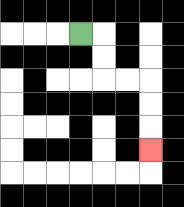{'start': '[3, 1]', 'end': '[6, 6]', 'path_directions': 'R,D,D,R,R,D,D,D', 'path_coordinates': '[[3, 1], [4, 1], [4, 2], [4, 3], [5, 3], [6, 3], [6, 4], [6, 5], [6, 6]]'}